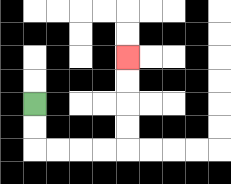{'start': '[1, 4]', 'end': '[5, 2]', 'path_directions': 'D,D,R,R,R,R,U,U,U,U', 'path_coordinates': '[[1, 4], [1, 5], [1, 6], [2, 6], [3, 6], [4, 6], [5, 6], [5, 5], [5, 4], [5, 3], [5, 2]]'}